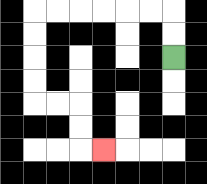{'start': '[7, 2]', 'end': '[4, 6]', 'path_directions': 'U,U,L,L,L,L,L,L,D,D,D,D,R,R,D,D,R', 'path_coordinates': '[[7, 2], [7, 1], [7, 0], [6, 0], [5, 0], [4, 0], [3, 0], [2, 0], [1, 0], [1, 1], [1, 2], [1, 3], [1, 4], [2, 4], [3, 4], [3, 5], [3, 6], [4, 6]]'}